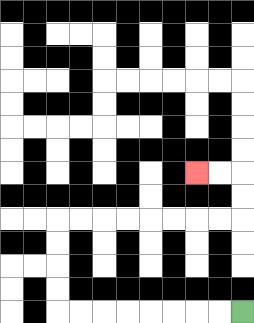{'start': '[10, 13]', 'end': '[8, 7]', 'path_directions': 'L,L,L,L,L,L,L,L,U,U,U,U,R,R,R,R,R,R,R,R,U,U,L,L', 'path_coordinates': '[[10, 13], [9, 13], [8, 13], [7, 13], [6, 13], [5, 13], [4, 13], [3, 13], [2, 13], [2, 12], [2, 11], [2, 10], [2, 9], [3, 9], [4, 9], [5, 9], [6, 9], [7, 9], [8, 9], [9, 9], [10, 9], [10, 8], [10, 7], [9, 7], [8, 7]]'}